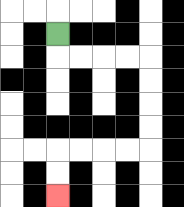{'start': '[2, 1]', 'end': '[2, 8]', 'path_directions': 'D,R,R,R,R,D,D,D,D,L,L,L,L,D,D', 'path_coordinates': '[[2, 1], [2, 2], [3, 2], [4, 2], [5, 2], [6, 2], [6, 3], [6, 4], [6, 5], [6, 6], [5, 6], [4, 6], [3, 6], [2, 6], [2, 7], [2, 8]]'}